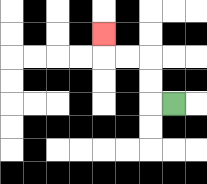{'start': '[7, 4]', 'end': '[4, 1]', 'path_directions': 'L,U,U,L,L,U', 'path_coordinates': '[[7, 4], [6, 4], [6, 3], [6, 2], [5, 2], [4, 2], [4, 1]]'}